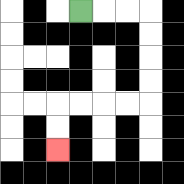{'start': '[3, 0]', 'end': '[2, 6]', 'path_directions': 'R,R,R,D,D,D,D,L,L,L,L,D,D', 'path_coordinates': '[[3, 0], [4, 0], [5, 0], [6, 0], [6, 1], [6, 2], [6, 3], [6, 4], [5, 4], [4, 4], [3, 4], [2, 4], [2, 5], [2, 6]]'}